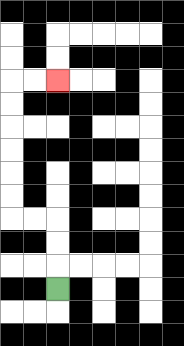{'start': '[2, 12]', 'end': '[2, 3]', 'path_directions': 'U,U,U,L,L,U,U,U,U,U,U,R,R', 'path_coordinates': '[[2, 12], [2, 11], [2, 10], [2, 9], [1, 9], [0, 9], [0, 8], [0, 7], [0, 6], [0, 5], [0, 4], [0, 3], [1, 3], [2, 3]]'}